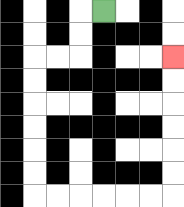{'start': '[4, 0]', 'end': '[7, 2]', 'path_directions': 'L,D,D,L,L,D,D,D,D,D,D,R,R,R,R,R,R,U,U,U,U,U,U', 'path_coordinates': '[[4, 0], [3, 0], [3, 1], [3, 2], [2, 2], [1, 2], [1, 3], [1, 4], [1, 5], [1, 6], [1, 7], [1, 8], [2, 8], [3, 8], [4, 8], [5, 8], [6, 8], [7, 8], [7, 7], [7, 6], [7, 5], [7, 4], [7, 3], [7, 2]]'}